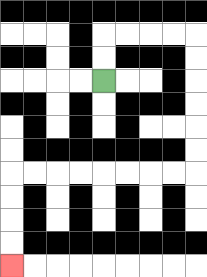{'start': '[4, 3]', 'end': '[0, 11]', 'path_directions': 'U,U,R,R,R,R,D,D,D,D,D,D,L,L,L,L,L,L,L,L,D,D,D,D', 'path_coordinates': '[[4, 3], [4, 2], [4, 1], [5, 1], [6, 1], [7, 1], [8, 1], [8, 2], [8, 3], [8, 4], [8, 5], [8, 6], [8, 7], [7, 7], [6, 7], [5, 7], [4, 7], [3, 7], [2, 7], [1, 7], [0, 7], [0, 8], [0, 9], [0, 10], [0, 11]]'}